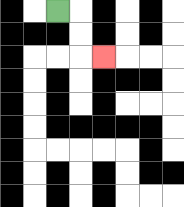{'start': '[2, 0]', 'end': '[4, 2]', 'path_directions': 'R,D,D,R', 'path_coordinates': '[[2, 0], [3, 0], [3, 1], [3, 2], [4, 2]]'}